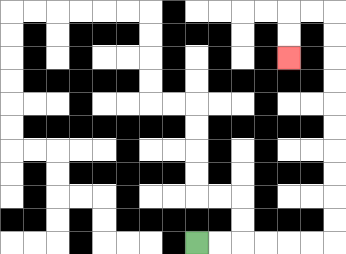{'start': '[8, 10]', 'end': '[12, 2]', 'path_directions': 'R,R,R,R,R,R,U,U,U,U,U,U,U,U,U,U,L,L,D,D', 'path_coordinates': '[[8, 10], [9, 10], [10, 10], [11, 10], [12, 10], [13, 10], [14, 10], [14, 9], [14, 8], [14, 7], [14, 6], [14, 5], [14, 4], [14, 3], [14, 2], [14, 1], [14, 0], [13, 0], [12, 0], [12, 1], [12, 2]]'}